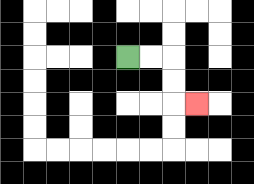{'start': '[5, 2]', 'end': '[8, 4]', 'path_directions': 'R,R,D,D,R', 'path_coordinates': '[[5, 2], [6, 2], [7, 2], [7, 3], [7, 4], [8, 4]]'}